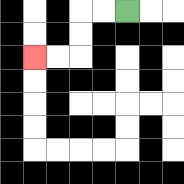{'start': '[5, 0]', 'end': '[1, 2]', 'path_directions': 'L,L,D,D,L,L', 'path_coordinates': '[[5, 0], [4, 0], [3, 0], [3, 1], [3, 2], [2, 2], [1, 2]]'}